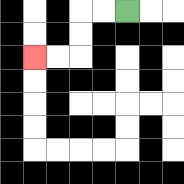{'start': '[5, 0]', 'end': '[1, 2]', 'path_directions': 'L,L,D,D,L,L', 'path_coordinates': '[[5, 0], [4, 0], [3, 0], [3, 1], [3, 2], [2, 2], [1, 2]]'}